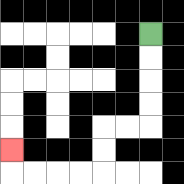{'start': '[6, 1]', 'end': '[0, 6]', 'path_directions': 'D,D,D,D,L,L,D,D,L,L,L,L,U', 'path_coordinates': '[[6, 1], [6, 2], [6, 3], [6, 4], [6, 5], [5, 5], [4, 5], [4, 6], [4, 7], [3, 7], [2, 7], [1, 7], [0, 7], [0, 6]]'}